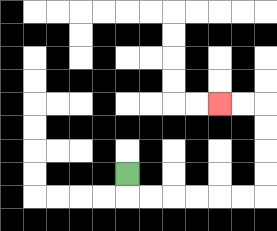{'start': '[5, 7]', 'end': '[9, 4]', 'path_directions': 'D,R,R,R,R,R,R,U,U,U,U,L,L', 'path_coordinates': '[[5, 7], [5, 8], [6, 8], [7, 8], [8, 8], [9, 8], [10, 8], [11, 8], [11, 7], [11, 6], [11, 5], [11, 4], [10, 4], [9, 4]]'}